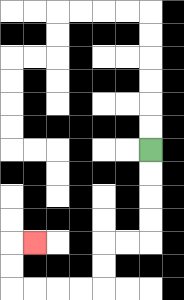{'start': '[6, 6]', 'end': '[1, 10]', 'path_directions': 'D,D,D,D,L,L,D,D,L,L,L,L,U,U,R', 'path_coordinates': '[[6, 6], [6, 7], [6, 8], [6, 9], [6, 10], [5, 10], [4, 10], [4, 11], [4, 12], [3, 12], [2, 12], [1, 12], [0, 12], [0, 11], [0, 10], [1, 10]]'}